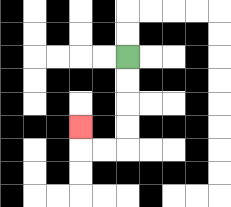{'start': '[5, 2]', 'end': '[3, 5]', 'path_directions': 'D,D,D,D,L,L,U', 'path_coordinates': '[[5, 2], [5, 3], [5, 4], [5, 5], [5, 6], [4, 6], [3, 6], [3, 5]]'}